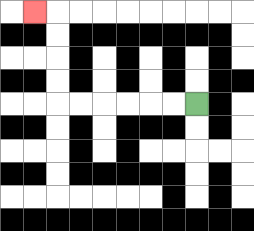{'start': '[8, 4]', 'end': '[1, 0]', 'path_directions': 'L,L,L,L,L,L,U,U,U,U,L', 'path_coordinates': '[[8, 4], [7, 4], [6, 4], [5, 4], [4, 4], [3, 4], [2, 4], [2, 3], [2, 2], [2, 1], [2, 0], [1, 0]]'}